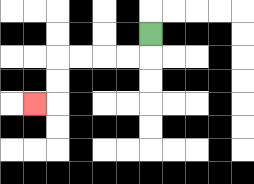{'start': '[6, 1]', 'end': '[1, 4]', 'path_directions': 'D,L,L,L,L,D,D,L', 'path_coordinates': '[[6, 1], [6, 2], [5, 2], [4, 2], [3, 2], [2, 2], [2, 3], [2, 4], [1, 4]]'}